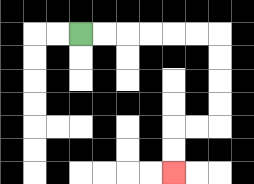{'start': '[3, 1]', 'end': '[7, 7]', 'path_directions': 'R,R,R,R,R,R,D,D,D,D,L,L,D,D', 'path_coordinates': '[[3, 1], [4, 1], [5, 1], [6, 1], [7, 1], [8, 1], [9, 1], [9, 2], [9, 3], [9, 4], [9, 5], [8, 5], [7, 5], [7, 6], [7, 7]]'}